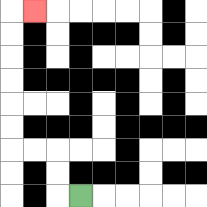{'start': '[3, 8]', 'end': '[1, 0]', 'path_directions': 'L,U,U,L,L,U,U,U,U,U,U,R', 'path_coordinates': '[[3, 8], [2, 8], [2, 7], [2, 6], [1, 6], [0, 6], [0, 5], [0, 4], [0, 3], [0, 2], [0, 1], [0, 0], [1, 0]]'}